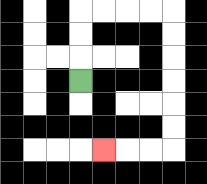{'start': '[3, 3]', 'end': '[4, 6]', 'path_directions': 'U,U,U,R,R,R,R,D,D,D,D,D,D,L,L,L', 'path_coordinates': '[[3, 3], [3, 2], [3, 1], [3, 0], [4, 0], [5, 0], [6, 0], [7, 0], [7, 1], [7, 2], [7, 3], [7, 4], [7, 5], [7, 6], [6, 6], [5, 6], [4, 6]]'}